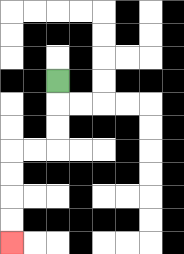{'start': '[2, 3]', 'end': '[0, 10]', 'path_directions': 'D,D,D,L,L,D,D,D,D', 'path_coordinates': '[[2, 3], [2, 4], [2, 5], [2, 6], [1, 6], [0, 6], [0, 7], [0, 8], [0, 9], [0, 10]]'}